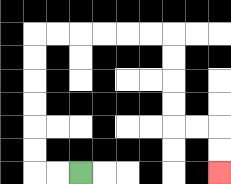{'start': '[3, 7]', 'end': '[9, 7]', 'path_directions': 'L,L,U,U,U,U,U,U,R,R,R,R,R,R,D,D,D,D,R,R,D,D', 'path_coordinates': '[[3, 7], [2, 7], [1, 7], [1, 6], [1, 5], [1, 4], [1, 3], [1, 2], [1, 1], [2, 1], [3, 1], [4, 1], [5, 1], [6, 1], [7, 1], [7, 2], [7, 3], [7, 4], [7, 5], [8, 5], [9, 5], [9, 6], [9, 7]]'}